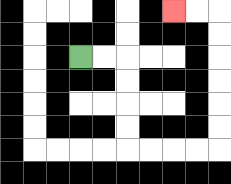{'start': '[3, 2]', 'end': '[7, 0]', 'path_directions': 'R,R,D,D,D,D,R,R,R,R,U,U,U,U,U,U,L,L', 'path_coordinates': '[[3, 2], [4, 2], [5, 2], [5, 3], [5, 4], [5, 5], [5, 6], [6, 6], [7, 6], [8, 6], [9, 6], [9, 5], [9, 4], [9, 3], [9, 2], [9, 1], [9, 0], [8, 0], [7, 0]]'}